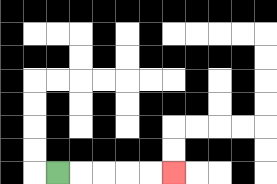{'start': '[2, 7]', 'end': '[7, 7]', 'path_directions': 'R,R,R,R,R', 'path_coordinates': '[[2, 7], [3, 7], [4, 7], [5, 7], [6, 7], [7, 7]]'}